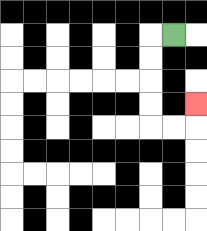{'start': '[7, 1]', 'end': '[8, 4]', 'path_directions': 'L,D,D,D,D,R,R,U', 'path_coordinates': '[[7, 1], [6, 1], [6, 2], [6, 3], [6, 4], [6, 5], [7, 5], [8, 5], [8, 4]]'}